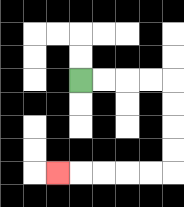{'start': '[3, 3]', 'end': '[2, 7]', 'path_directions': 'R,R,R,R,D,D,D,D,L,L,L,L,L', 'path_coordinates': '[[3, 3], [4, 3], [5, 3], [6, 3], [7, 3], [7, 4], [7, 5], [7, 6], [7, 7], [6, 7], [5, 7], [4, 7], [3, 7], [2, 7]]'}